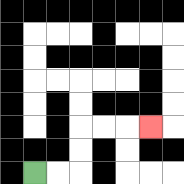{'start': '[1, 7]', 'end': '[6, 5]', 'path_directions': 'R,R,U,U,R,R,R', 'path_coordinates': '[[1, 7], [2, 7], [3, 7], [3, 6], [3, 5], [4, 5], [5, 5], [6, 5]]'}